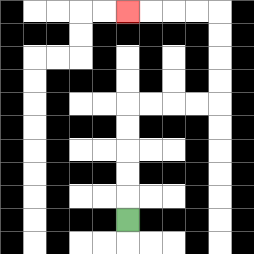{'start': '[5, 9]', 'end': '[5, 0]', 'path_directions': 'U,U,U,U,U,R,R,R,R,U,U,U,U,L,L,L,L', 'path_coordinates': '[[5, 9], [5, 8], [5, 7], [5, 6], [5, 5], [5, 4], [6, 4], [7, 4], [8, 4], [9, 4], [9, 3], [9, 2], [9, 1], [9, 0], [8, 0], [7, 0], [6, 0], [5, 0]]'}